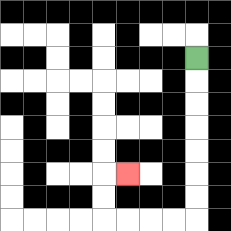{'start': '[8, 2]', 'end': '[5, 7]', 'path_directions': 'D,D,D,D,D,D,D,L,L,L,L,U,U,R', 'path_coordinates': '[[8, 2], [8, 3], [8, 4], [8, 5], [8, 6], [8, 7], [8, 8], [8, 9], [7, 9], [6, 9], [5, 9], [4, 9], [4, 8], [4, 7], [5, 7]]'}